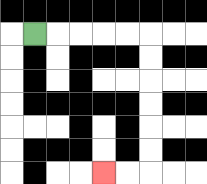{'start': '[1, 1]', 'end': '[4, 7]', 'path_directions': 'R,R,R,R,R,D,D,D,D,D,D,L,L', 'path_coordinates': '[[1, 1], [2, 1], [3, 1], [4, 1], [5, 1], [6, 1], [6, 2], [6, 3], [6, 4], [6, 5], [6, 6], [6, 7], [5, 7], [4, 7]]'}